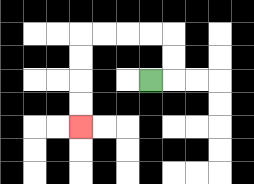{'start': '[6, 3]', 'end': '[3, 5]', 'path_directions': 'R,U,U,L,L,L,L,D,D,D,D', 'path_coordinates': '[[6, 3], [7, 3], [7, 2], [7, 1], [6, 1], [5, 1], [4, 1], [3, 1], [3, 2], [3, 3], [3, 4], [3, 5]]'}